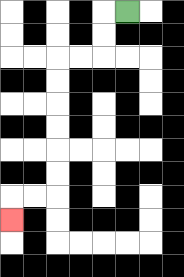{'start': '[5, 0]', 'end': '[0, 9]', 'path_directions': 'L,D,D,L,L,D,D,D,D,D,D,L,L,D', 'path_coordinates': '[[5, 0], [4, 0], [4, 1], [4, 2], [3, 2], [2, 2], [2, 3], [2, 4], [2, 5], [2, 6], [2, 7], [2, 8], [1, 8], [0, 8], [0, 9]]'}